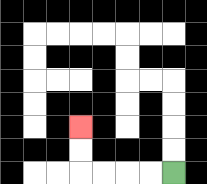{'start': '[7, 7]', 'end': '[3, 5]', 'path_directions': 'L,L,L,L,U,U', 'path_coordinates': '[[7, 7], [6, 7], [5, 7], [4, 7], [3, 7], [3, 6], [3, 5]]'}